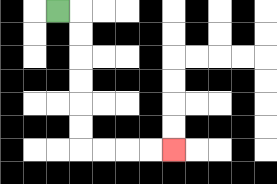{'start': '[2, 0]', 'end': '[7, 6]', 'path_directions': 'R,D,D,D,D,D,D,R,R,R,R', 'path_coordinates': '[[2, 0], [3, 0], [3, 1], [3, 2], [3, 3], [3, 4], [3, 5], [3, 6], [4, 6], [5, 6], [6, 6], [7, 6]]'}